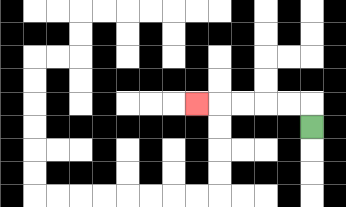{'start': '[13, 5]', 'end': '[8, 4]', 'path_directions': 'U,L,L,L,L,L', 'path_coordinates': '[[13, 5], [13, 4], [12, 4], [11, 4], [10, 4], [9, 4], [8, 4]]'}